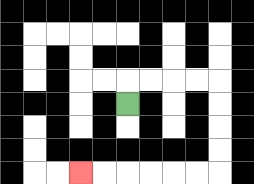{'start': '[5, 4]', 'end': '[3, 7]', 'path_directions': 'U,R,R,R,R,D,D,D,D,L,L,L,L,L,L', 'path_coordinates': '[[5, 4], [5, 3], [6, 3], [7, 3], [8, 3], [9, 3], [9, 4], [9, 5], [9, 6], [9, 7], [8, 7], [7, 7], [6, 7], [5, 7], [4, 7], [3, 7]]'}